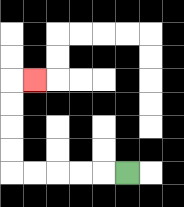{'start': '[5, 7]', 'end': '[1, 3]', 'path_directions': 'L,L,L,L,L,U,U,U,U,R', 'path_coordinates': '[[5, 7], [4, 7], [3, 7], [2, 7], [1, 7], [0, 7], [0, 6], [0, 5], [0, 4], [0, 3], [1, 3]]'}